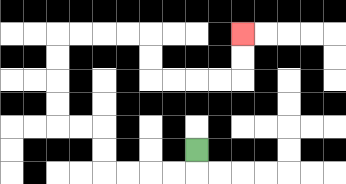{'start': '[8, 6]', 'end': '[10, 1]', 'path_directions': 'D,L,L,L,L,U,U,L,L,U,U,U,U,R,R,R,R,D,D,R,R,R,R,U,U', 'path_coordinates': '[[8, 6], [8, 7], [7, 7], [6, 7], [5, 7], [4, 7], [4, 6], [4, 5], [3, 5], [2, 5], [2, 4], [2, 3], [2, 2], [2, 1], [3, 1], [4, 1], [5, 1], [6, 1], [6, 2], [6, 3], [7, 3], [8, 3], [9, 3], [10, 3], [10, 2], [10, 1]]'}